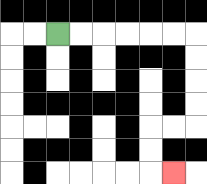{'start': '[2, 1]', 'end': '[7, 7]', 'path_directions': 'R,R,R,R,R,R,D,D,D,D,L,L,D,D,R', 'path_coordinates': '[[2, 1], [3, 1], [4, 1], [5, 1], [6, 1], [7, 1], [8, 1], [8, 2], [8, 3], [8, 4], [8, 5], [7, 5], [6, 5], [6, 6], [6, 7], [7, 7]]'}